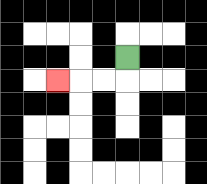{'start': '[5, 2]', 'end': '[2, 3]', 'path_directions': 'D,L,L,L', 'path_coordinates': '[[5, 2], [5, 3], [4, 3], [3, 3], [2, 3]]'}